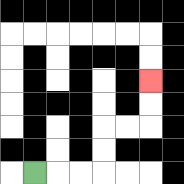{'start': '[1, 7]', 'end': '[6, 3]', 'path_directions': 'R,R,R,U,U,R,R,U,U', 'path_coordinates': '[[1, 7], [2, 7], [3, 7], [4, 7], [4, 6], [4, 5], [5, 5], [6, 5], [6, 4], [6, 3]]'}